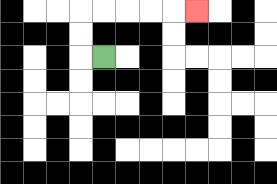{'start': '[4, 2]', 'end': '[8, 0]', 'path_directions': 'L,U,U,R,R,R,R,R', 'path_coordinates': '[[4, 2], [3, 2], [3, 1], [3, 0], [4, 0], [5, 0], [6, 0], [7, 0], [8, 0]]'}